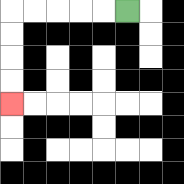{'start': '[5, 0]', 'end': '[0, 4]', 'path_directions': 'L,L,L,L,L,D,D,D,D', 'path_coordinates': '[[5, 0], [4, 0], [3, 0], [2, 0], [1, 0], [0, 0], [0, 1], [0, 2], [0, 3], [0, 4]]'}